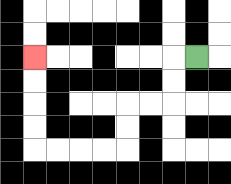{'start': '[8, 2]', 'end': '[1, 2]', 'path_directions': 'L,D,D,L,L,D,D,L,L,L,L,U,U,U,U', 'path_coordinates': '[[8, 2], [7, 2], [7, 3], [7, 4], [6, 4], [5, 4], [5, 5], [5, 6], [4, 6], [3, 6], [2, 6], [1, 6], [1, 5], [1, 4], [1, 3], [1, 2]]'}